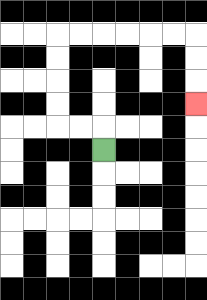{'start': '[4, 6]', 'end': '[8, 4]', 'path_directions': 'U,L,L,U,U,U,U,R,R,R,R,R,R,D,D,D', 'path_coordinates': '[[4, 6], [4, 5], [3, 5], [2, 5], [2, 4], [2, 3], [2, 2], [2, 1], [3, 1], [4, 1], [5, 1], [6, 1], [7, 1], [8, 1], [8, 2], [8, 3], [8, 4]]'}